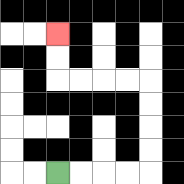{'start': '[2, 7]', 'end': '[2, 1]', 'path_directions': 'R,R,R,R,U,U,U,U,L,L,L,L,U,U', 'path_coordinates': '[[2, 7], [3, 7], [4, 7], [5, 7], [6, 7], [6, 6], [6, 5], [6, 4], [6, 3], [5, 3], [4, 3], [3, 3], [2, 3], [2, 2], [2, 1]]'}